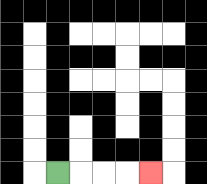{'start': '[2, 7]', 'end': '[6, 7]', 'path_directions': 'R,R,R,R', 'path_coordinates': '[[2, 7], [3, 7], [4, 7], [5, 7], [6, 7]]'}